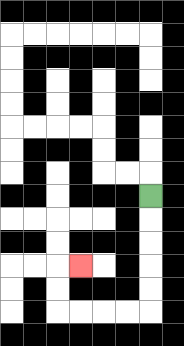{'start': '[6, 8]', 'end': '[3, 11]', 'path_directions': 'D,D,D,D,D,L,L,L,L,U,U,R', 'path_coordinates': '[[6, 8], [6, 9], [6, 10], [6, 11], [6, 12], [6, 13], [5, 13], [4, 13], [3, 13], [2, 13], [2, 12], [2, 11], [3, 11]]'}